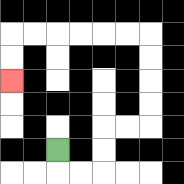{'start': '[2, 6]', 'end': '[0, 3]', 'path_directions': 'D,R,R,U,U,R,R,U,U,U,U,L,L,L,L,L,L,D,D', 'path_coordinates': '[[2, 6], [2, 7], [3, 7], [4, 7], [4, 6], [4, 5], [5, 5], [6, 5], [6, 4], [6, 3], [6, 2], [6, 1], [5, 1], [4, 1], [3, 1], [2, 1], [1, 1], [0, 1], [0, 2], [0, 3]]'}